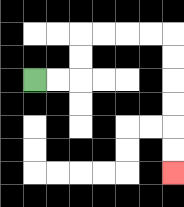{'start': '[1, 3]', 'end': '[7, 7]', 'path_directions': 'R,R,U,U,R,R,R,R,D,D,D,D,D,D', 'path_coordinates': '[[1, 3], [2, 3], [3, 3], [3, 2], [3, 1], [4, 1], [5, 1], [6, 1], [7, 1], [7, 2], [7, 3], [7, 4], [7, 5], [7, 6], [7, 7]]'}